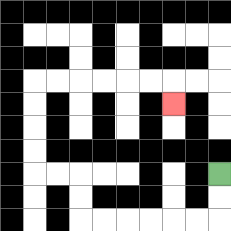{'start': '[9, 7]', 'end': '[7, 4]', 'path_directions': 'D,D,L,L,L,L,L,L,U,U,L,L,U,U,U,U,R,R,R,R,R,R,D', 'path_coordinates': '[[9, 7], [9, 8], [9, 9], [8, 9], [7, 9], [6, 9], [5, 9], [4, 9], [3, 9], [3, 8], [3, 7], [2, 7], [1, 7], [1, 6], [1, 5], [1, 4], [1, 3], [2, 3], [3, 3], [4, 3], [5, 3], [6, 3], [7, 3], [7, 4]]'}